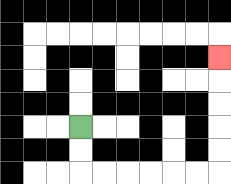{'start': '[3, 5]', 'end': '[9, 2]', 'path_directions': 'D,D,R,R,R,R,R,R,U,U,U,U,U', 'path_coordinates': '[[3, 5], [3, 6], [3, 7], [4, 7], [5, 7], [6, 7], [7, 7], [8, 7], [9, 7], [9, 6], [9, 5], [9, 4], [9, 3], [9, 2]]'}